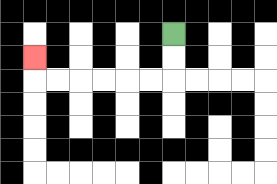{'start': '[7, 1]', 'end': '[1, 2]', 'path_directions': 'D,D,L,L,L,L,L,L,U', 'path_coordinates': '[[7, 1], [7, 2], [7, 3], [6, 3], [5, 3], [4, 3], [3, 3], [2, 3], [1, 3], [1, 2]]'}